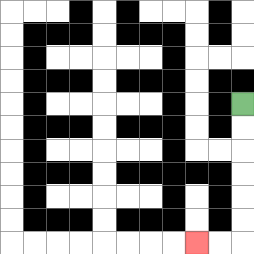{'start': '[10, 4]', 'end': '[8, 10]', 'path_directions': 'D,D,D,D,D,D,L,L', 'path_coordinates': '[[10, 4], [10, 5], [10, 6], [10, 7], [10, 8], [10, 9], [10, 10], [9, 10], [8, 10]]'}